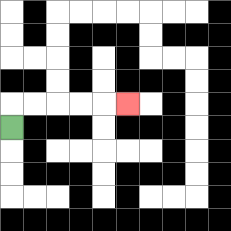{'start': '[0, 5]', 'end': '[5, 4]', 'path_directions': 'U,R,R,R,R,R', 'path_coordinates': '[[0, 5], [0, 4], [1, 4], [2, 4], [3, 4], [4, 4], [5, 4]]'}